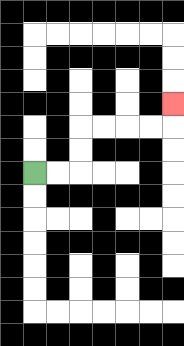{'start': '[1, 7]', 'end': '[7, 4]', 'path_directions': 'R,R,U,U,R,R,R,R,U', 'path_coordinates': '[[1, 7], [2, 7], [3, 7], [3, 6], [3, 5], [4, 5], [5, 5], [6, 5], [7, 5], [7, 4]]'}